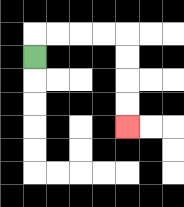{'start': '[1, 2]', 'end': '[5, 5]', 'path_directions': 'U,R,R,R,R,D,D,D,D', 'path_coordinates': '[[1, 2], [1, 1], [2, 1], [3, 1], [4, 1], [5, 1], [5, 2], [5, 3], [5, 4], [5, 5]]'}